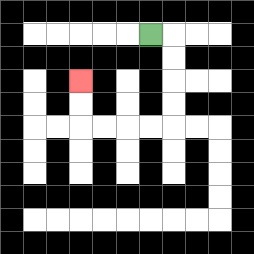{'start': '[6, 1]', 'end': '[3, 3]', 'path_directions': 'R,D,D,D,D,L,L,L,L,U,U', 'path_coordinates': '[[6, 1], [7, 1], [7, 2], [7, 3], [7, 4], [7, 5], [6, 5], [5, 5], [4, 5], [3, 5], [3, 4], [3, 3]]'}